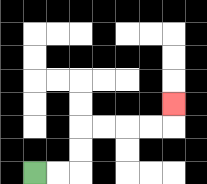{'start': '[1, 7]', 'end': '[7, 4]', 'path_directions': 'R,R,U,U,R,R,R,R,U', 'path_coordinates': '[[1, 7], [2, 7], [3, 7], [3, 6], [3, 5], [4, 5], [5, 5], [6, 5], [7, 5], [7, 4]]'}